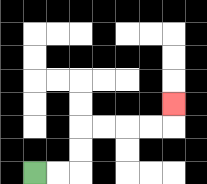{'start': '[1, 7]', 'end': '[7, 4]', 'path_directions': 'R,R,U,U,R,R,R,R,U', 'path_coordinates': '[[1, 7], [2, 7], [3, 7], [3, 6], [3, 5], [4, 5], [5, 5], [6, 5], [7, 5], [7, 4]]'}